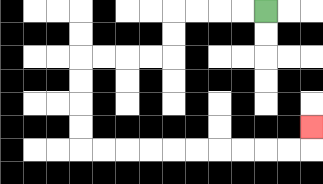{'start': '[11, 0]', 'end': '[13, 5]', 'path_directions': 'L,L,L,L,D,D,L,L,L,L,D,D,D,D,R,R,R,R,R,R,R,R,R,R,U', 'path_coordinates': '[[11, 0], [10, 0], [9, 0], [8, 0], [7, 0], [7, 1], [7, 2], [6, 2], [5, 2], [4, 2], [3, 2], [3, 3], [3, 4], [3, 5], [3, 6], [4, 6], [5, 6], [6, 6], [7, 6], [8, 6], [9, 6], [10, 6], [11, 6], [12, 6], [13, 6], [13, 5]]'}